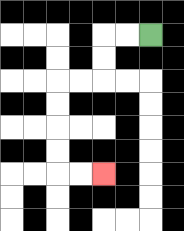{'start': '[6, 1]', 'end': '[4, 7]', 'path_directions': 'L,L,D,D,L,L,D,D,D,D,R,R', 'path_coordinates': '[[6, 1], [5, 1], [4, 1], [4, 2], [4, 3], [3, 3], [2, 3], [2, 4], [2, 5], [2, 6], [2, 7], [3, 7], [4, 7]]'}